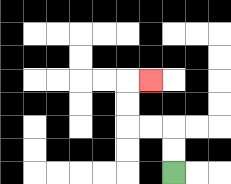{'start': '[7, 7]', 'end': '[6, 3]', 'path_directions': 'U,U,L,L,U,U,R', 'path_coordinates': '[[7, 7], [7, 6], [7, 5], [6, 5], [5, 5], [5, 4], [5, 3], [6, 3]]'}